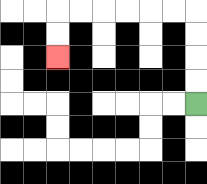{'start': '[8, 4]', 'end': '[2, 2]', 'path_directions': 'U,U,U,U,L,L,L,L,L,L,D,D', 'path_coordinates': '[[8, 4], [8, 3], [8, 2], [8, 1], [8, 0], [7, 0], [6, 0], [5, 0], [4, 0], [3, 0], [2, 0], [2, 1], [2, 2]]'}